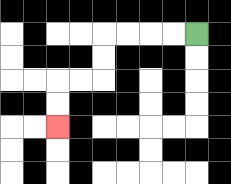{'start': '[8, 1]', 'end': '[2, 5]', 'path_directions': 'L,L,L,L,D,D,L,L,D,D', 'path_coordinates': '[[8, 1], [7, 1], [6, 1], [5, 1], [4, 1], [4, 2], [4, 3], [3, 3], [2, 3], [2, 4], [2, 5]]'}